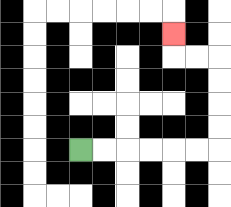{'start': '[3, 6]', 'end': '[7, 1]', 'path_directions': 'R,R,R,R,R,R,U,U,U,U,L,L,U', 'path_coordinates': '[[3, 6], [4, 6], [5, 6], [6, 6], [7, 6], [8, 6], [9, 6], [9, 5], [9, 4], [9, 3], [9, 2], [8, 2], [7, 2], [7, 1]]'}